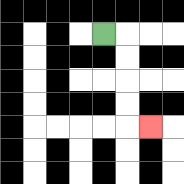{'start': '[4, 1]', 'end': '[6, 5]', 'path_directions': 'R,D,D,D,D,R', 'path_coordinates': '[[4, 1], [5, 1], [5, 2], [5, 3], [5, 4], [5, 5], [6, 5]]'}